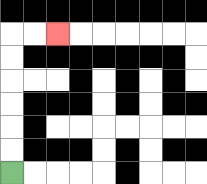{'start': '[0, 7]', 'end': '[2, 1]', 'path_directions': 'U,U,U,U,U,U,R,R', 'path_coordinates': '[[0, 7], [0, 6], [0, 5], [0, 4], [0, 3], [0, 2], [0, 1], [1, 1], [2, 1]]'}